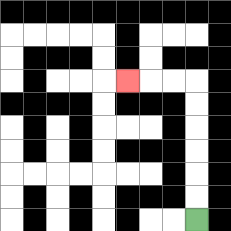{'start': '[8, 9]', 'end': '[5, 3]', 'path_directions': 'U,U,U,U,U,U,L,L,L', 'path_coordinates': '[[8, 9], [8, 8], [8, 7], [8, 6], [8, 5], [8, 4], [8, 3], [7, 3], [6, 3], [5, 3]]'}